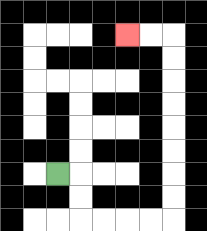{'start': '[2, 7]', 'end': '[5, 1]', 'path_directions': 'R,D,D,R,R,R,R,U,U,U,U,U,U,U,U,L,L', 'path_coordinates': '[[2, 7], [3, 7], [3, 8], [3, 9], [4, 9], [5, 9], [6, 9], [7, 9], [7, 8], [7, 7], [7, 6], [7, 5], [7, 4], [7, 3], [7, 2], [7, 1], [6, 1], [5, 1]]'}